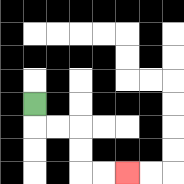{'start': '[1, 4]', 'end': '[5, 7]', 'path_directions': 'D,R,R,D,D,R,R', 'path_coordinates': '[[1, 4], [1, 5], [2, 5], [3, 5], [3, 6], [3, 7], [4, 7], [5, 7]]'}